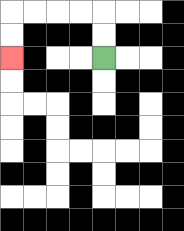{'start': '[4, 2]', 'end': '[0, 2]', 'path_directions': 'U,U,L,L,L,L,D,D', 'path_coordinates': '[[4, 2], [4, 1], [4, 0], [3, 0], [2, 0], [1, 0], [0, 0], [0, 1], [0, 2]]'}